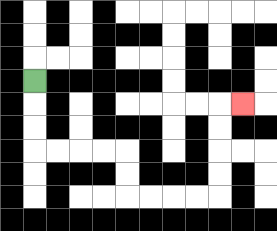{'start': '[1, 3]', 'end': '[10, 4]', 'path_directions': 'D,D,D,R,R,R,R,D,D,R,R,R,R,U,U,U,U,R', 'path_coordinates': '[[1, 3], [1, 4], [1, 5], [1, 6], [2, 6], [3, 6], [4, 6], [5, 6], [5, 7], [5, 8], [6, 8], [7, 8], [8, 8], [9, 8], [9, 7], [9, 6], [9, 5], [9, 4], [10, 4]]'}